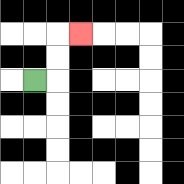{'start': '[1, 3]', 'end': '[3, 1]', 'path_directions': 'R,U,U,R', 'path_coordinates': '[[1, 3], [2, 3], [2, 2], [2, 1], [3, 1]]'}